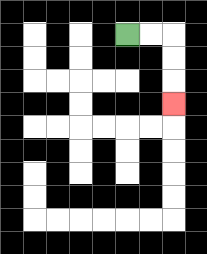{'start': '[5, 1]', 'end': '[7, 4]', 'path_directions': 'R,R,D,D,D', 'path_coordinates': '[[5, 1], [6, 1], [7, 1], [7, 2], [7, 3], [7, 4]]'}